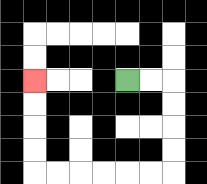{'start': '[5, 3]', 'end': '[1, 3]', 'path_directions': 'R,R,D,D,D,D,L,L,L,L,L,L,U,U,U,U', 'path_coordinates': '[[5, 3], [6, 3], [7, 3], [7, 4], [7, 5], [7, 6], [7, 7], [6, 7], [5, 7], [4, 7], [3, 7], [2, 7], [1, 7], [1, 6], [1, 5], [1, 4], [1, 3]]'}